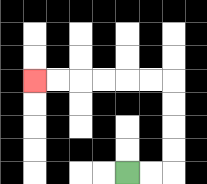{'start': '[5, 7]', 'end': '[1, 3]', 'path_directions': 'R,R,U,U,U,U,L,L,L,L,L,L', 'path_coordinates': '[[5, 7], [6, 7], [7, 7], [7, 6], [7, 5], [7, 4], [7, 3], [6, 3], [5, 3], [4, 3], [3, 3], [2, 3], [1, 3]]'}